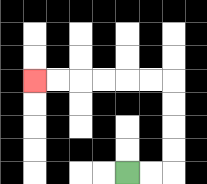{'start': '[5, 7]', 'end': '[1, 3]', 'path_directions': 'R,R,U,U,U,U,L,L,L,L,L,L', 'path_coordinates': '[[5, 7], [6, 7], [7, 7], [7, 6], [7, 5], [7, 4], [7, 3], [6, 3], [5, 3], [4, 3], [3, 3], [2, 3], [1, 3]]'}